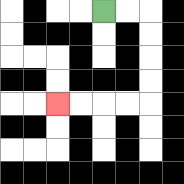{'start': '[4, 0]', 'end': '[2, 4]', 'path_directions': 'R,R,D,D,D,D,L,L,L,L', 'path_coordinates': '[[4, 0], [5, 0], [6, 0], [6, 1], [6, 2], [6, 3], [6, 4], [5, 4], [4, 4], [3, 4], [2, 4]]'}